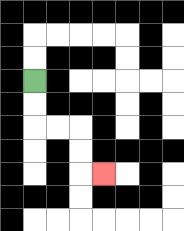{'start': '[1, 3]', 'end': '[4, 7]', 'path_directions': 'D,D,R,R,D,D,R', 'path_coordinates': '[[1, 3], [1, 4], [1, 5], [2, 5], [3, 5], [3, 6], [3, 7], [4, 7]]'}